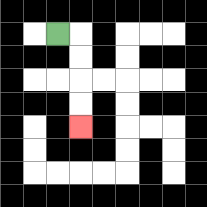{'start': '[2, 1]', 'end': '[3, 5]', 'path_directions': 'R,D,D,D,D', 'path_coordinates': '[[2, 1], [3, 1], [3, 2], [3, 3], [3, 4], [3, 5]]'}